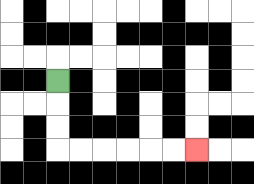{'start': '[2, 3]', 'end': '[8, 6]', 'path_directions': 'D,D,D,R,R,R,R,R,R', 'path_coordinates': '[[2, 3], [2, 4], [2, 5], [2, 6], [3, 6], [4, 6], [5, 6], [6, 6], [7, 6], [8, 6]]'}